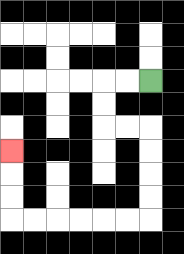{'start': '[6, 3]', 'end': '[0, 6]', 'path_directions': 'L,L,D,D,R,R,D,D,D,D,L,L,L,L,L,L,U,U,U', 'path_coordinates': '[[6, 3], [5, 3], [4, 3], [4, 4], [4, 5], [5, 5], [6, 5], [6, 6], [6, 7], [6, 8], [6, 9], [5, 9], [4, 9], [3, 9], [2, 9], [1, 9], [0, 9], [0, 8], [0, 7], [0, 6]]'}